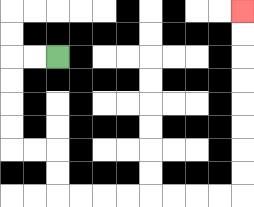{'start': '[2, 2]', 'end': '[10, 0]', 'path_directions': 'L,L,D,D,D,D,R,R,D,D,R,R,R,R,R,R,R,R,U,U,U,U,U,U,U,U', 'path_coordinates': '[[2, 2], [1, 2], [0, 2], [0, 3], [0, 4], [0, 5], [0, 6], [1, 6], [2, 6], [2, 7], [2, 8], [3, 8], [4, 8], [5, 8], [6, 8], [7, 8], [8, 8], [9, 8], [10, 8], [10, 7], [10, 6], [10, 5], [10, 4], [10, 3], [10, 2], [10, 1], [10, 0]]'}